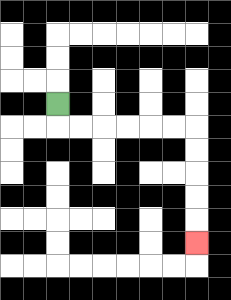{'start': '[2, 4]', 'end': '[8, 10]', 'path_directions': 'D,R,R,R,R,R,R,D,D,D,D,D', 'path_coordinates': '[[2, 4], [2, 5], [3, 5], [4, 5], [5, 5], [6, 5], [7, 5], [8, 5], [8, 6], [8, 7], [8, 8], [8, 9], [8, 10]]'}